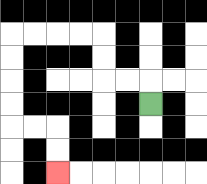{'start': '[6, 4]', 'end': '[2, 7]', 'path_directions': 'U,L,L,U,U,L,L,L,L,D,D,D,D,R,R,D,D', 'path_coordinates': '[[6, 4], [6, 3], [5, 3], [4, 3], [4, 2], [4, 1], [3, 1], [2, 1], [1, 1], [0, 1], [0, 2], [0, 3], [0, 4], [0, 5], [1, 5], [2, 5], [2, 6], [2, 7]]'}